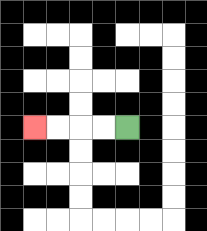{'start': '[5, 5]', 'end': '[1, 5]', 'path_directions': 'L,L,L,L', 'path_coordinates': '[[5, 5], [4, 5], [3, 5], [2, 5], [1, 5]]'}